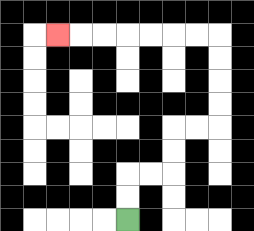{'start': '[5, 9]', 'end': '[2, 1]', 'path_directions': 'U,U,R,R,U,U,R,R,U,U,U,U,L,L,L,L,L,L,L', 'path_coordinates': '[[5, 9], [5, 8], [5, 7], [6, 7], [7, 7], [7, 6], [7, 5], [8, 5], [9, 5], [9, 4], [9, 3], [9, 2], [9, 1], [8, 1], [7, 1], [6, 1], [5, 1], [4, 1], [3, 1], [2, 1]]'}